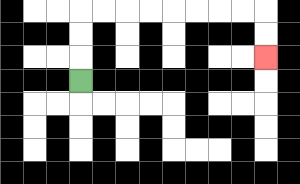{'start': '[3, 3]', 'end': '[11, 2]', 'path_directions': 'U,U,U,R,R,R,R,R,R,R,R,D,D', 'path_coordinates': '[[3, 3], [3, 2], [3, 1], [3, 0], [4, 0], [5, 0], [6, 0], [7, 0], [8, 0], [9, 0], [10, 0], [11, 0], [11, 1], [11, 2]]'}